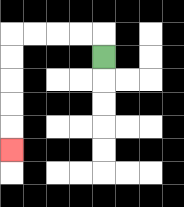{'start': '[4, 2]', 'end': '[0, 6]', 'path_directions': 'U,L,L,L,L,D,D,D,D,D', 'path_coordinates': '[[4, 2], [4, 1], [3, 1], [2, 1], [1, 1], [0, 1], [0, 2], [0, 3], [0, 4], [0, 5], [0, 6]]'}